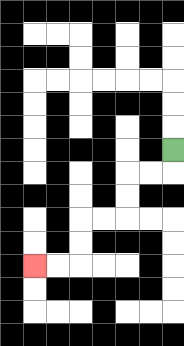{'start': '[7, 6]', 'end': '[1, 11]', 'path_directions': 'D,L,L,D,D,L,L,D,D,L,L', 'path_coordinates': '[[7, 6], [7, 7], [6, 7], [5, 7], [5, 8], [5, 9], [4, 9], [3, 9], [3, 10], [3, 11], [2, 11], [1, 11]]'}